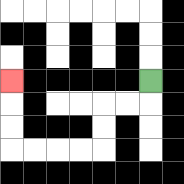{'start': '[6, 3]', 'end': '[0, 3]', 'path_directions': 'D,L,L,D,D,L,L,L,L,U,U,U', 'path_coordinates': '[[6, 3], [6, 4], [5, 4], [4, 4], [4, 5], [4, 6], [3, 6], [2, 6], [1, 6], [0, 6], [0, 5], [0, 4], [0, 3]]'}